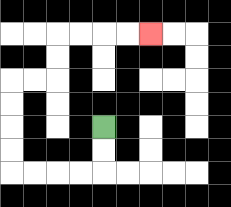{'start': '[4, 5]', 'end': '[6, 1]', 'path_directions': 'D,D,L,L,L,L,U,U,U,U,R,R,U,U,R,R,R,R', 'path_coordinates': '[[4, 5], [4, 6], [4, 7], [3, 7], [2, 7], [1, 7], [0, 7], [0, 6], [0, 5], [0, 4], [0, 3], [1, 3], [2, 3], [2, 2], [2, 1], [3, 1], [4, 1], [5, 1], [6, 1]]'}